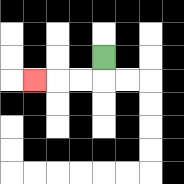{'start': '[4, 2]', 'end': '[1, 3]', 'path_directions': 'D,L,L,L', 'path_coordinates': '[[4, 2], [4, 3], [3, 3], [2, 3], [1, 3]]'}